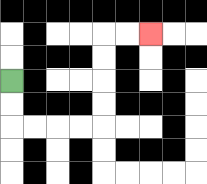{'start': '[0, 3]', 'end': '[6, 1]', 'path_directions': 'D,D,R,R,R,R,U,U,U,U,R,R', 'path_coordinates': '[[0, 3], [0, 4], [0, 5], [1, 5], [2, 5], [3, 5], [4, 5], [4, 4], [4, 3], [4, 2], [4, 1], [5, 1], [6, 1]]'}